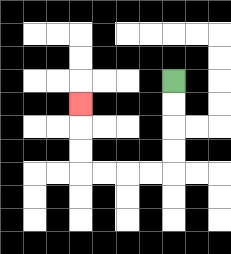{'start': '[7, 3]', 'end': '[3, 4]', 'path_directions': 'D,D,D,D,L,L,L,L,U,U,U', 'path_coordinates': '[[7, 3], [7, 4], [7, 5], [7, 6], [7, 7], [6, 7], [5, 7], [4, 7], [3, 7], [3, 6], [3, 5], [3, 4]]'}